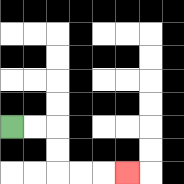{'start': '[0, 5]', 'end': '[5, 7]', 'path_directions': 'R,R,D,D,R,R,R', 'path_coordinates': '[[0, 5], [1, 5], [2, 5], [2, 6], [2, 7], [3, 7], [4, 7], [5, 7]]'}